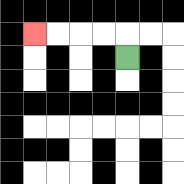{'start': '[5, 2]', 'end': '[1, 1]', 'path_directions': 'U,L,L,L,L', 'path_coordinates': '[[5, 2], [5, 1], [4, 1], [3, 1], [2, 1], [1, 1]]'}